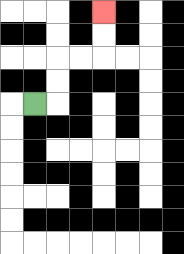{'start': '[1, 4]', 'end': '[4, 0]', 'path_directions': 'R,U,U,R,R,U,U', 'path_coordinates': '[[1, 4], [2, 4], [2, 3], [2, 2], [3, 2], [4, 2], [4, 1], [4, 0]]'}